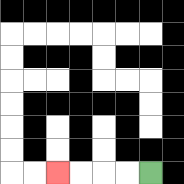{'start': '[6, 7]', 'end': '[2, 7]', 'path_directions': 'L,L,L,L', 'path_coordinates': '[[6, 7], [5, 7], [4, 7], [3, 7], [2, 7]]'}